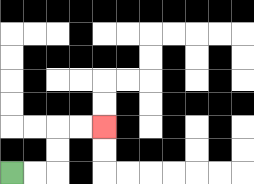{'start': '[0, 7]', 'end': '[4, 5]', 'path_directions': 'R,R,U,U,R,R', 'path_coordinates': '[[0, 7], [1, 7], [2, 7], [2, 6], [2, 5], [3, 5], [4, 5]]'}